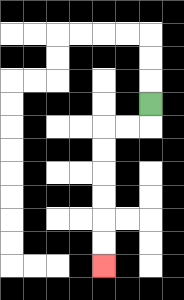{'start': '[6, 4]', 'end': '[4, 11]', 'path_directions': 'D,L,L,D,D,D,D,D,D', 'path_coordinates': '[[6, 4], [6, 5], [5, 5], [4, 5], [4, 6], [4, 7], [4, 8], [4, 9], [4, 10], [4, 11]]'}